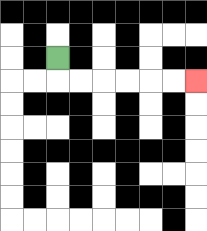{'start': '[2, 2]', 'end': '[8, 3]', 'path_directions': 'D,R,R,R,R,R,R', 'path_coordinates': '[[2, 2], [2, 3], [3, 3], [4, 3], [5, 3], [6, 3], [7, 3], [8, 3]]'}